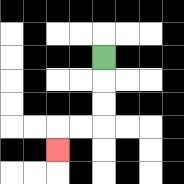{'start': '[4, 2]', 'end': '[2, 6]', 'path_directions': 'D,D,D,L,L,D', 'path_coordinates': '[[4, 2], [4, 3], [4, 4], [4, 5], [3, 5], [2, 5], [2, 6]]'}